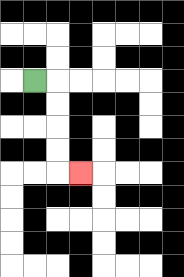{'start': '[1, 3]', 'end': '[3, 7]', 'path_directions': 'R,D,D,D,D,R', 'path_coordinates': '[[1, 3], [2, 3], [2, 4], [2, 5], [2, 6], [2, 7], [3, 7]]'}